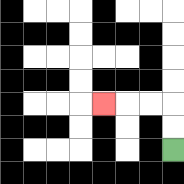{'start': '[7, 6]', 'end': '[4, 4]', 'path_directions': 'U,U,L,L,L', 'path_coordinates': '[[7, 6], [7, 5], [7, 4], [6, 4], [5, 4], [4, 4]]'}